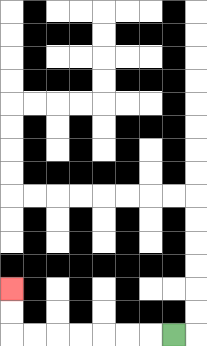{'start': '[7, 14]', 'end': '[0, 12]', 'path_directions': 'L,L,L,L,L,L,L,U,U', 'path_coordinates': '[[7, 14], [6, 14], [5, 14], [4, 14], [3, 14], [2, 14], [1, 14], [0, 14], [0, 13], [0, 12]]'}